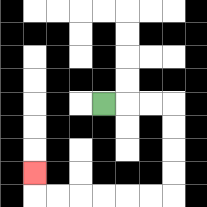{'start': '[4, 4]', 'end': '[1, 7]', 'path_directions': 'R,R,R,D,D,D,D,L,L,L,L,L,L,U', 'path_coordinates': '[[4, 4], [5, 4], [6, 4], [7, 4], [7, 5], [7, 6], [7, 7], [7, 8], [6, 8], [5, 8], [4, 8], [3, 8], [2, 8], [1, 8], [1, 7]]'}